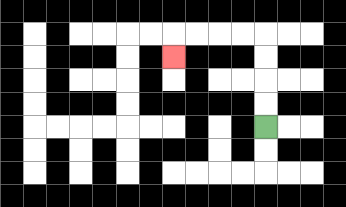{'start': '[11, 5]', 'end': '[7, 2]', 'path_directions': 'U,U,U,U,L,L,L,L,D', 'path_coordinates': '[[11, 5], [11, 4], [11, 3], [11, 2], [11, 1], [10, 1], [9, 1], [8, 1], [7, 1], [7, 2]]'}